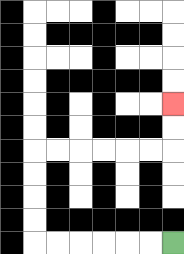{'start': '[7, 10]', 'end': '[7, 4]', 'path_directions': 'L,L,L,L,L,L,U,U,U,U,R,R,R,R,R,R,U,U', 'path_coordinates': '[[7, 10], [6, 10], [5, 10], [4, 10], [3, 10], [2, 10], [1, 10], [1, 9], [1, 8], [1, 7], [1, 6], [2, 6], [3, 6], [4, 6], [5, 6], [6, 6], [7, 6], [7, 5], [7, 4]]'}